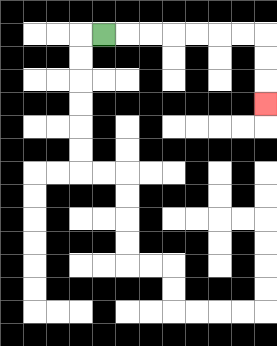{'start': '[4, 1]', 'end': '[11, 4]', 'path_directions': 'R,R,R,R,R,R,R,D,D,D', 'path_coordinates': '[[4, 1], [5, 1], [6, 1], [7, 1], [8, 1], [9, 1], [10, 1], [11, 1], [11, 2], [11, 3], [11, 4]]'}